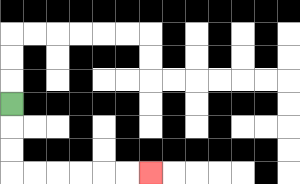{'start': '[0, 4]', 'end': '[6, 7]', 'path_directions': 'D,D,D,R,R,R,R,R,R', 'path_coordinates': '[[0, 4], [0, 5], [0, 6], [0, 7], [1, 7], [2, 7], [3, 7], [4, 7], [5, 7], [6, 7]]'}